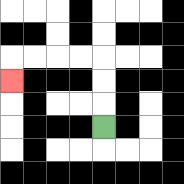{'start': '[4, 5]', 'end': '[0, 3]', 'path_directions': 'U,U,U,L,L,L,L,D', 'path_coordinates': '[[4, 5], [4, 4], [4, 3], [4, 2], [3, 2], [2, 2], [1, 2], [0, 2], [0, 3]]'}